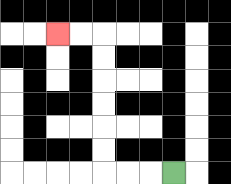{'start': '[7, 7]', 'end': '[2, 1]', 'path_directions': 'L,L,L,U,U,U,U,U,U,L,L', 'path_coordinates': '[[7, 7], [6, 7], [5, 7], [4, 7], [4, 6], [4, 5], [4, 4], [4, 3], [4, 2], [4, 1], [3, 1], [2, 1]]'}